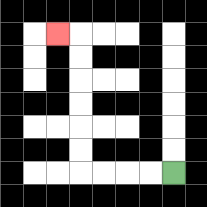{'start': '[7, 7]', 'end': '[2, 1]', 'path_directions': 'L,L,L,L,U,U,U,U,U,U,L', 'path_coordinates': '[[7, 7], [6, 7], [5, 7], [4, 7], [3, 7], [3, 6], [3, 5], [3, 4], [3, 3], [3, 2], [3, 1], [2, 1]]'}